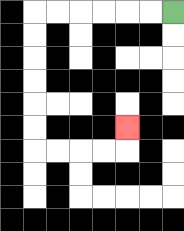{'start': '[7, 0]', 'end': '[5, 5]', 'path_directions': 'L,L,L,L,L,L,D,D,D,D,D,D,R,R,R,R,U', 'path_coordinates': '[[7, 0], [6, 0], [5, 0], [4, 0], [3, 0], [2, 0], [1, 0], [1, 1], [1, 2], [1, 3], [1, 4], [1, 5], [1, 6], [2, 6], [3, 6], [4, 6], [5, 6], [5, 5]]'}